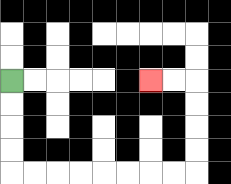{'start': '[0, 3]', 'end': '[6, 3]', 'path_directions': 'D,D,D,D,R,R,R,R,R,R,R,R,U,U,U,U,L,L', 'path_coordinates': '[[0, 3], [0, 4], [0, 5], [0, 6], [0, 7], [1, 7], [2, 7], [3, 7], [4, 7], [5, 7], [6, 7], [7, 7], [8, 7], [8, 6], [8, 5], [8, 4], [8, 3], [7, 3], [6, 3]]'}